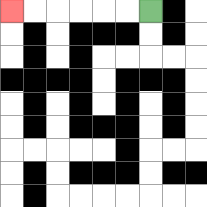{'start': '[6, 0]', 'end': '[0, 0]', 'path_directions': 'L,L,L,L,L,L', 'path_coordinates': '[[6, 0], [5, 0], [4, 0], [3, 0], [2, 0], [1, 0], [0, 0]]'}